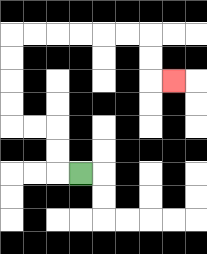{'start': '[3, 7]', 'end': '[7, 3]', 'path_directions': 'L,U,U,L,L,U,U,U,U,R,R,R,R,R,R,D,D,R', 'path_coordinates': '[[3, 7], [2, 7], [2, 6], [2, 5], [1, 5], [0, 5], [0, 4], [0, 3], [0, 2], [0, 1], [1, 1], [2, 1], [3, 1], [4, 1], [5, 1], [6, 1], [6, 2], [6, 3], [7, 3]]'}